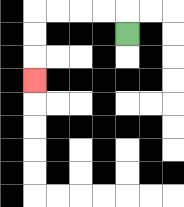{'start': '[5, 1]', 'end': '[1, 3]', 'path_directions': 'U,L,L,L,L,D,D,D', 'path_coordinates': '[[5, 1], [5, 0], [4, 0], [3, 0], [2, 0], [1, 0], [1, 1], [1, 2], [1, 3]]'}